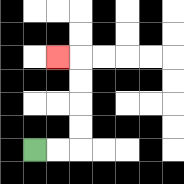{'start': '[1, 6]', 'end': '[2, 2]', 'path_directions': 'R,R,U,U,U,U,L', 'path_coordinates': '[[1, 6], [2, 6], [3, 6], [3, 5], [3, 4], [3, 3], [3, 2], [2, 2]]'}